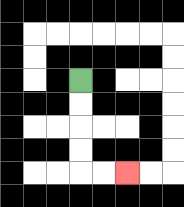{'start': '[3, 3]', 'end': '[5, 7]', 'path_directions': 'D,D,D,D,R,R', 'path_coordinates': '[[3, 3], [3, 4], [3, 5], [3, 6], [3, 7], [4, 7], [5, 7]]'}